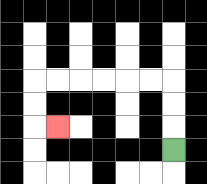{'start': '[7, 6]', 'end': '[2, 5]', 'path_directions': 'U,U,U,L,L,L,L,L,L,D,D,R', 'path_coordinates': '[[7, 6], [7, 5], [7, 4], [7, 3], [6, 3], [5, 3], [4, 3], [3, 3], [2, 3], [1, 3], [1, 4], [1, 5], [2, 5]]'}